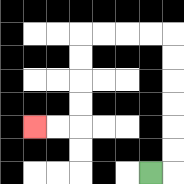{'start': '[6, 7]', 'end': '[1, 5]', 'path_directions': 'R,U,U,U,U,U,U,L,L,L,L,D,D,D,D,L,L', 'path_coordinates': '[[6, 7], [7, 7], [7, 6], [7, 5], [7, 4], [7, 3], [7, 2], [7, 1], [6, 1], [5, 1], [4, 1], [3, 1], [3, 2], [3, 3], [3, 4], [3, 5], [2, 5], [1, 5]]'}